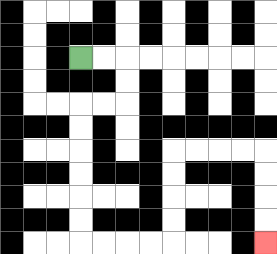{'start': '[3, 2]', 'end': '[11, 10]', 'path_directions': 'R,R,D,D,L,L,D,D,D,D,D,D,R,R,R,R,U,U,U,U,R,R,R,R,D,D,D,D', 'path_coordinates': '[[3, 2], [4, 2], [5, 2], [5, 3], [5, 4], [4, 4], [3, 4], [3, 5], [3, 6], [3, 7], [3, 8], [3, 9], [3, 10], [4, 10], [5, 10], [6, 10], [7, 10], [7, 9], [7, 8], [7, 7], [7, 6], [8, 6], [9, 6], [10, 6], [11, 6], [11, 7], [11, 8], [11, 9], [11, 10]]'}